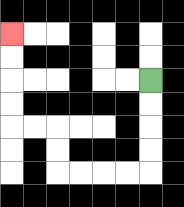{'start': '[6, 3]', 'end': '[0, 1]', 'path_directions': 'D,D,D,D,L,L,L,L,U,U,L,L,U,U,U,U', 'path_coordinates': '[[6, 3], [6, 4], [6, 5], [6, 6], [6, 7], [5, 7], [4, 7], [3, 7], [2, 7], [2, 6], [2, 5], [1, 5], [0, 5], [0, 4], [0, 3], [0, 2], [0, 1]]'}